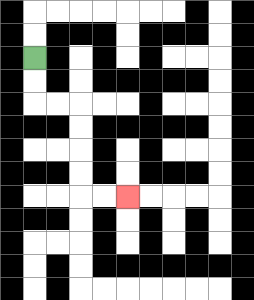{'start': '[1, 2]', 'end': '[5, 8]', 'path_directions': 'D,D,R,R,D,D,D,D,R,R', 'path_coordinates': '[[1, 2], [1, 3], [1, 4], [2, 4], [3, 4], [3, 5], [3, 6], [3, 7], [3, 8], [4, 8], [5, 8]]'}